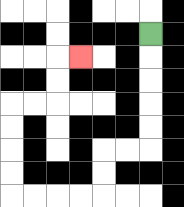{'start': '[6, 1]', 'end': '[3, 2]', 'path_directions': 'D,D,D,D,D,L,L,D,D,L,L,L,L,U,U,U,U,R,R,U,U,R', 'path_coordinates': '[[6, 1], [6, 2], [6, 3], [6, 4], [6, 5], [6, 6], [5, 6], [4, 6], [4, 7], [4, 8], [3, 8], [2, 8], [1, 8], [0, 8], [0, 7], [0, 6], [0, 5], [0, 4], [1, 4], [2, 4], [2, 3], [2, 2], [3, 2]]'}